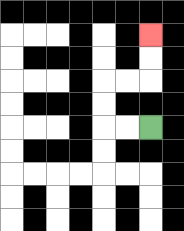{'start': '[6, 5]', 'end': '[6, 1]', 'path_directions': 'L,L,U,U,R,R,U,U', 'path_coordinates': '[[6, 5], [5, 5], [4, 5], [4, 4], [4, 3], [5, 3], [6, 3], [6, 2], [6, 1]]'}